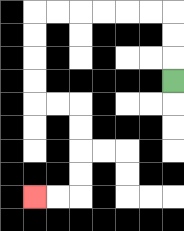{'start': '[7, 3]', 'end': '[1, 8]', 'path_directions': 'U,U,U,L,L,L,L,L,L,D,D,D,D,R,R,D,D,D,D,L,L', 'path_coordinates': '[[7, 3], [7, 2], [7, 1], [7, 0], [6, 0], [5, 0], [4, 0], [3, 0], [2, 0], [1, 0], [1, 1], [1, 2], [1, 3], [1, 4], [2, 4], [3, 4], [3, 5], [3, 6], [3, 7], [3, 8], [2, 8], [1, 8]]'}